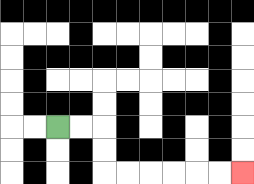{'start': '[2, 5]', 'end': '[10, 7]', 'path_directions': 'R,R,D,D,R,R,R,R,R,R', 'path_coordinates': '[[2, 5], [3, 5], [4, 5], [4, 6], [4, 7], [5, 7], [6, 7], [7, 7], [8, 7], [9, 7], [10, 7]]'}